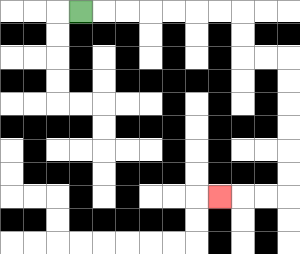{'start': '[3, 0]', 'end': '[9, 8]', 'path_directions': 'R,R,R,R,R,R,R,D,D,R,R,D,D,D,D,D,D,L,L,L', 'path_coordinates': '[[3, 0], [4, 0], [5, 0], [6, 0], [7, 0], [8, 0], [9, 0], [10, 0], [10, 1], [10, 2], [11, 2], [12, 2], [12, 3], [12, 4], [12, 5], [12, 6], [12, 7], [12, 8], [11, 8], [10, 8], [9, 8]]'}